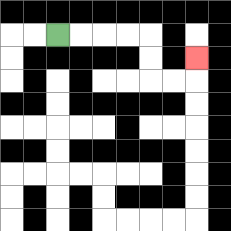{'start': '[2, 1]', 'end': '[8, 2]', 'path_directions': 'R,R,R,R,D,D,R,R,U', 'path_coordinates': '[[2, 1], [3, 1], [4, 1], [5, 1], [6, 1], [6, 2], [6, 3], [7, 3], [8, 3], [8, 2]]'}